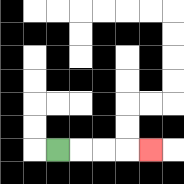{'start': '[2, 6]', 'end': '[6, 6]', 'path_directions': 'R,R,R,R', 'path_coordinates': '[[2, 6], [3, 6], [4, 6], [5, 6], [6, 6]]'}